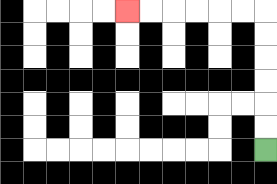{'start': '[11, 6]', 'end': '[5, 0]', 'path_directions': 'U,U,U,U,U,U,L,L,L,L,L,L', 'path_coordinates': '[[11, 6], [11, 5], [11, 4], [11, 3], [11, 2], [11, 1], [11, 0], [10, 0], [9, 0], [8, 0], [7, 0], [6, 0], [5, 0]]'}